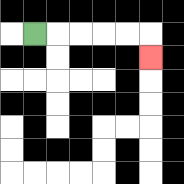{'start': '[1, 1]', 'end': '[6, 2]', 'path_directions': 'R,R,R,R,R,D', 'path_coordinates': '[[1, 1], [2, 1], [3, 1], [4, 1], [5, 1], [6, 1], [6, 2]]'}